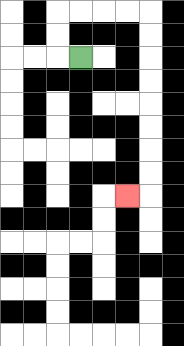{'start': '[3, 2]', 'end': '[5, 8]', 'path_directions': 'L,U,U,R,R,R,R,D,D,D,D,D,D,D,D,L', 'path_coordinates': '[[3, 2], [2, 2], [2, 1], [2, 0], [3, 0], [4, 0], [5, 0], [6, 0], [6, 1], [6, 2], [6, 3], [6, 4], [6, 5], [6, 6], [6, 7], [6, 8], [5, 8]]'}